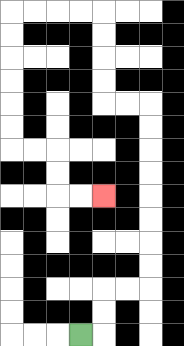{'start': '[3, 14]', 'end': '[4, 8]', 'path_directions': 'R,U,U,R,R,U,U,U,U,U,U,U,U,L,L,U,U,U,U,L,L,L,L,D,D,D,D,D,D,R,R,D,D,R,R', 'path_coordinates': '[[3, 14], [4, 14], [4, 13], [4, 12], [5, 12], [6, 12], [6, 11], [6, 10], [6, 9], [6, 8], [6, 7], [6, 6], [6, 5], [6, 4], [5, 4], [4, 4], [4, 3], [4, 2], [4, 1], [4, 0], [3, 0], [2, 0], [1, 0], [0, 0], [0, 1], [0, 2], [0, 3], [0, 4], [0, 5], [0, 6], [1, 6], [2, 6], [2, 7], [2, 8], [3, 8], [4, 8]]'}